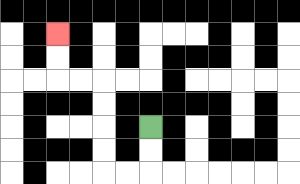{'start': '[6, 5]', 'end': '[2, 1]', 'path_directions': 'D,D,L,L,U,U,U,U,L,L,U,U', 'path_coordinates': '[[6, 5], [6, 6], [6, 7], [5, 7], [4, 7], [4, 6], [4, 5], [4, 4], [4, 3], [3, 3], [2, 3], [2, 2], [2, 1]]'}